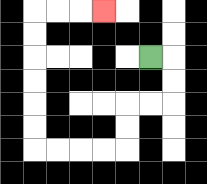{'start': '[6, 2]', 'end': '[4, 0]', 'path_directions': 'R,D,D,L,L,D,D,L,L,L,L,U,U,U,U,U,U,R,R,R', 'path_coordinates': '[[6, 2], [7, 2], [7, 3], [7, 4], [6, 4], [5, 4], [5, 5], [5, 6], [4, 6], [3, 6], [2, 6], [1, 6], [1, 5], [1, 4], [1, 3], [1, 2], [1, 1], [1, 0], [2, 0], [3, 0], [4, 0]]'}